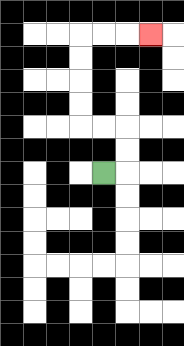{'start': '[4, 7]', 'end': '[6, 1]', 'path_directions': 'R,U,U,L,L,U,U,U,U,R,R,R', 'path_coordinates': '[[4, 7], [5, 7], [5, 6], [5, 5], [4, 5], [3, 5], [3, 4], [3, 3], [3, 2], [3, 1], [4, 1], [5, 1], [6, 1]]'}